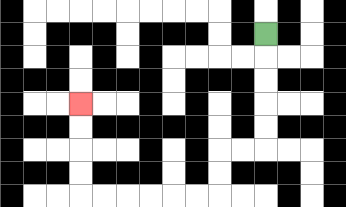{'start': '[11, 1]', 'end': '[3, 4]', 'path_directions': 'D,D,D,D,D,L,L,D,D,L,L,L,L,L,L,U,U,U,U', 'path_coordinates': '[[11, 1], [11, 2], [11, 3], [11, 4], [11, 5], [11, 6], [10, 6], [9, 6], [9, 7], [9, 8], [8, 8], [7, 8], [6, 8], [5, 8], [4, 8], [3, 8], [3, 7], [3, 6], [3, 5], [3, 4]]'}